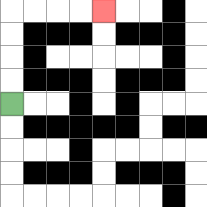{'start': '[0, 4]', 'end': '[4, 0]', 'path_directions': 'U,U,U,U,R,R,R,R', 'path_coordinates': '[[0, 4], [0, 3], [0, 2], [0, 1], [0, 0], [1, 0], [2, 0], [3, 0], [4, 0]]'}